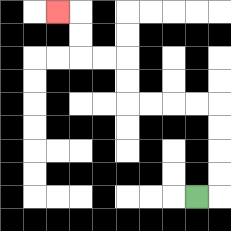{'start': '[8, 8]', 'end': '[2, 0]', 'path_directions': 'R,U,U,U,U,L,L,L,L,U,U,L,L,U,U,L', 'path_coordinates': '[[8, 8], [9, 8], [9, 7], [9, 6], [9, 5], [9, 4], [8, 4], [7, 4], [6, 4], [5, 4], [5, 3], [5, 2], [4, 2], [3, 2], [3, 1], [3, 0], [2, 0]]'}